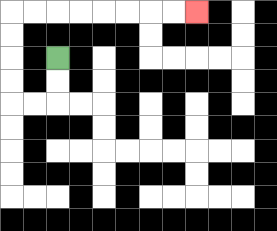{'start': '[2, 2]', 'end': '[8, 0]', 'path_directions': 'D,D,L,L,U,U,U,U,R,R,R,R,R,R,R,R', 'path_coordinates': '[[2, 2], [2, 3], [2, 4], [1, 4], [0, 4], [0, 3], [0, 2], [0, 1], [0, 0], [1, 0], [2, 0], [3, 0], [4, 0], [5, 0], [6, 0], [7, 0], [8, 0]]'}